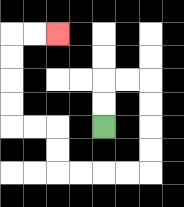{'start': '[4, 5]', 'end': '[2, 1]', 'path_directions': 'U,U,R,R,D,D,D,D,L,L,L,L,U,U,L,L,U,U,U,U,R,R', 'path_coordinates': '[[4, 5], [4, 4], [4, 3], [5, 3], [6, 3], [6, 4], [6, 5], [6, 6], [6, 7], [5, 7], [4, 7], [3, 7], [2, 7], [2, 6], [2, 5], [1, 5], [0, 5], [0, 4], [0, 3], [0, 2], [0, 1], [1, 1], [2, 1]]'}